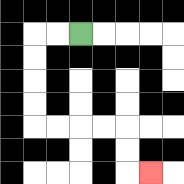{'start': '[3, 1]', 'end': '[6, 7]', 'path_directions': 'L,L,D,D,D,D,R,R,R,R,D,D,R', 'path_coordinates': '[[3, 1], [2, 1], [1, 1], [1, 2], [1, 3], [1, 4], [1, 5], [2, 5], [3, 5], [4, 5], [5, 5], [5, 6], [5, 7], [6, 7]]'}